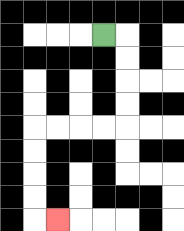{'start': '[4, 1]', 'end': '[2, 9]', 'path_directions': 'R,D,D,D,D,L,L,L,L,D,D,D,D,R', 'path_coordinates': '[[4, 1], [5, 1], [5, 2], [5, 3], [5, 4], [5, 5], [4, 5], [3, 5], [2, 5], [1, 5], [1, 6], [1, 7], [1, 8], [1, 9], [2, 9]]'}